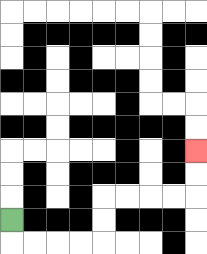{'start': '[0, 9]', 'end': '[8, 6]', 'path_directions': 'D,R,R,R,R,U,U,R,R,R,R,U,U', 'path_coordinates': '[[0, 9], [0, 10], [1, 10], [2, 10], [3, 10], [4, 10], [4, 9], [4, 8], [5, 8], [6, 8], [7, 8], [8, 8], [8, 7], [8, 6]]'}